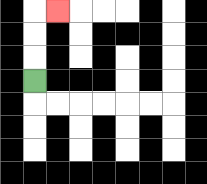{'start': '[1, 3]', 'end': '[2, 0]', 'path_directions': 'U,U,U,R', 'path_coordinates': '[[1, 3], [1, 2], [1, 1], [1, 0], [2, 0]]'}